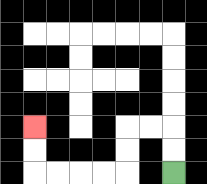{'start': '[7, 7]', 'end': '[1, 5]', 'path_directions': 'U,U,L,L,D,D,L,L,L,L,U,U', 'path_coordinates': '[[7, 7], [7, 6], [7, 5], [6, 5], [5, 5], [5, 6], [5, 7], [4, 7], [3, 7], [2, 7], [1, 7], [1, 6], [1, 5]]'}